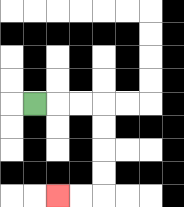{'start': '[1, 4]', 'end': '[2, 8]', 'path_directions': 'R,R,R,D,D,D,D,L,L', 'path_coordinates': '[[1, 4], [2, 4], [3, 4], [4, 4], [4, 5], [4, 6], [4, 7], [4, 8], [3, 8], [2, 8]]'}